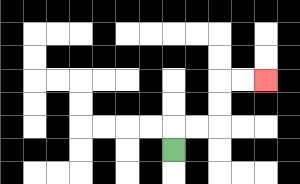{'start': '[7, 6]', 'end': '[11, 3]', 'path_directions': 'U,R,R,U,U,R,R', 'path_coordinates': '[[7, 6], [7, 5], [8, 5], [9, 5], [9, 4], [9, 3], [10, 3], [11, 3]]'}